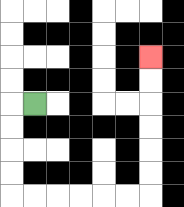{'start': '[1, 4]', 'end': '[6, 2]', 'path_directions': 'L,D,D,D,D,R,R,R,R,R,R,U,U,U,U,U,U', 'path_coordinates': '[[1, 4], [0, 4], [0, 5], [0, 6], [0, 7], [0, 8], [1, 8], [2, 8], [3, 8], [4, 8], [5, 8], [6, 8], [6, 7], [6, 6], [6, 5], [6, 4], [6, 3], [6, 2]]'}